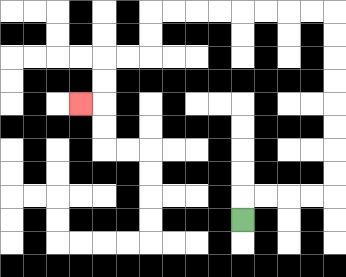{'start': '[10, 9]', 'end': '[3, 4]', 'path_directions': 'U,R,R,R,R,U,U,U,U,U,U,U,U,L,L,L,L,L,L,L,L,D,D,L,L,D,D,L', 'path_coordinates': '[[10, 9], [10, 8], [11, 8], [12, 8], [13, 8], [14, 8], [14, 7], [14, 6], [14, 5], [14, 4], [14, 3], [14, 2], [14, 1], [14, 0], [13, 0], [12, 0], [11, 0], [10, 0], [9, 0], [8, 0], [7, 0], [6, 0], [6, 1], [6, 2], [5, 2], [4, 2], [4, 3], [4, 4], [3, 4]]'}